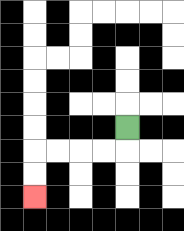{'start': '[5, 5]', 'end': '[1, 8]', 'path_directions': 'D,L,L,L,L,D,D', 'path_coordinates': '[[5, 5], [5, 6], [4, 6], [3, 6], [2, 6], [1, 6], [1, 7], [1, 8]]'}